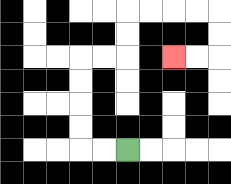{'start': '[5, 6]', 'end': '[7, 2]', 'path_directions': 'L,L,U,U,U,U,R,R,U,U,R,R,R,R,D,D,L,L', 'path_coordinates': '[[5, 6], [4, 6], [3, 6], [3, 5], [3, 4], [3, 3], [3, 2], [4, 2], [5, 2], [5, 1], [5, 0], [6, 0], [7, 0], [8, 0], [9, 0], [9, 1], [9, 2], [8, 2], [7, 2]]'}